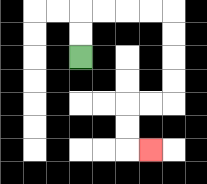{'start': '[3, 2]', 'end': '[6, 6]', 'path_directions': 'U,U,R,R,R,R,D,D,D,D,L,L,D,D,R', 'path_coordinates': '[[3, 2], [3, 1], [3, 0], [4, 0], [5, 0], [6, 0], [7, 0], [7, 1], [7, 2], [7, 3], [7, 4], [6, 4], [5, 4], [5, 5], [5, 6], [6, 6]]'}